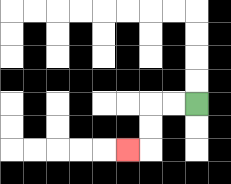{'start': '[8, 4]', 'end': '[5, 6]', 'path_directions': 'L,L,D,D,L', 'path_coordinates': '[[8, 4], [7, 4], [6, 4], [6, 5], [6, 6], [5, 6]]'}